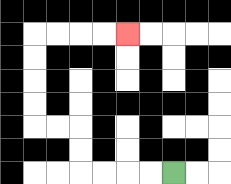{'start': '[7, 7]', 'end': '[5, 1]', 'path_directions': 'L,L,L,L,U,U,L,L,U,U,U,U,R,R,R,R', 'path_coordinates': '[[7, 7], [6, 7], [5, 7], [4, 7], [3, 7], [3, 6], [3, 5], [2, 5], [1, 5], [1, 4], [1, 3], [1, 2], [1, 1], [2, 1], [3, 1], [4, 1], [5, 1]]'}